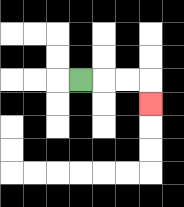{'start': '[3, 3]', 'end': '[6, 4]', 'path_directions': 'R,R,R,D', 'path_coordinates': '[[3, 3], [4, 3], [5, 3], [6, 3], [6, 4]]'}